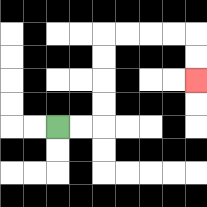{'start': '[2, 5]', 'end': '[8, 3]', 'path_directions': 'R,R,U,U,U,U,R,R,R,R,D,D', 'path_coordinates': '[[2, 5], [3, 5], [4, 5], [4, 4], [4, 3], [4, 2], [4, 1], [5, 1], [6, 1], [7, 1], [8, 1], [8, 2], [8, 3]]'}